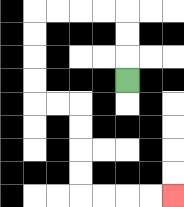{'start': '[5, 3]', 'end': '[7, 8]', 'path_directions': 'U,U,U,L,L,L,L,D,D,D,D,R,R,D,D,D,D,R,R,R,R', 'path_coordinates': '[[5, 3], [5, 2], [5, 1], [5, 0], [4, 0], [3, 0], [2, 0], [1, 0], [1, 1], [1, 2], [1, 3], [1, 4], [2, 4], [3, 4], [3, 5], [3, 6], [3, 7], [3, 8], [4, 8], [5, 8], [6, 8], [7, 8]]'}